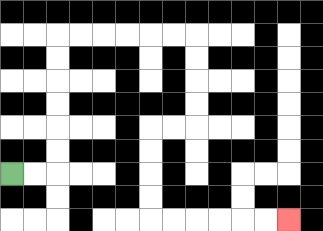{'start': '[0, 7]', 'end': '[12, 9]', 'path_directions': 'R,R,U,U,U,U,U,U,R,R,R,R,R,R,D,D,D,D,L,L,D,D,D,D,R,R,R,R,R,R', 'path_coordinates': '[[0, 7], [1, 7], [2, 7], [2, 6], [2, 5], [2, 4], [2, 3], [2, 2], [2, 1], [3, 1], [4, 1], [5, 1], [6, 1], [7, 1], [8, 1], [8, 2], [8, 3], [8, 4], [8, 5], [7, 5], [6, 5], [6, 6], [6, 7], [6, 8], [6, 9], [7, 9], [8, 9], [9, 9], [10, 9], [11, 9], [12, 9]]'}